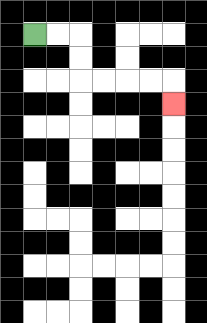{'start': '[1, 1]', 'end': '[7, 4]', 'path_directions': 'R,R,D,D,R,R,R,R,D', 'path_coordinates': '[[1, 1], [2, 1], [3, 1], [3, 2], [3, 3], [4, 3], [5, 3], [6, 3], [7, 3], [7, 4]]'}